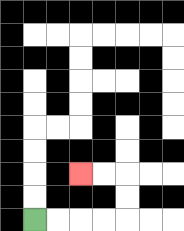{'start': '[1, 9]', 'end': '[3, 7]', 'path_directions': 'R,R,R,R,U,U,L,L', 'path_coordinates': '[[1, 9], [2, 9], [3, 9], [4, 9], [5, 9], [5, 8], [5, 7], [4, 7], [3, 7]]'}